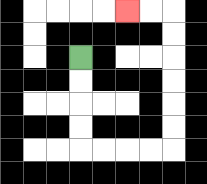{'start': '[3, 2]', 'end': '[5, 0]', 'path_directions': 'D,D,D,D,R,R,R,R,U,U,U,U,U,U,L,L', 'path_coordinates': '[[3, 2], [3, 3], [3, 4], [3, 5], [3, 6], [4, 6], [5, 6], [6, 6], [7, 6], [7, 5], [7, 4], [7, 3], [7, 2], [7, 1], [7, 0], [6, 0], [5, 0]]'}